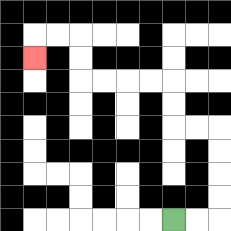{'start': '[7, 9]', 'end': '[1, 2]', 'path_directions': 'R,R,U,U,U,U,L,L,U,U,L,L,L,L,U,U,L,L,D', 'path_coordinates': '[[7, 9], [8, 9], [9, 9], [9, 8], [9, 7], [9, 6], [9, 5], [8, 5], [7, 5], [7, 4], [7, 3], [6, 3], [5, 3], [4, 3], [3, 3], [3, 2], [3, 1], [2, 1], [1, 1], [1, 2]]'}